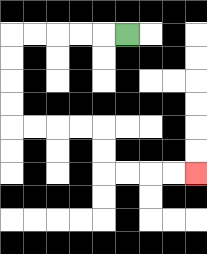{'start': '[5, 1]', 'end': '[8, 7]', 'path_directions': 'L,L,L,L,L,D,D,D,D,R,R,R,R,D,D,R,R,R,R', 'path_coordinates': '[[5, 1], [4, 1], [3, 1], [2, 1], [1, 1], [0, 1], [0, 2], [0, 3], [0, 4], [0, 5], [1, 5], [2, 5], [3, 5], [4, 5], [4, 6], [4, 7], [5, 7], [6, 7], [7, 7], [8, 7]]'}